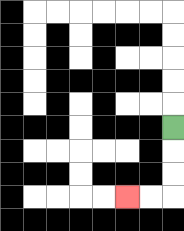{'start': '[7, 5]', 'end': '[5, 8]', 'path_directions': 'D,D,D,L,L', 'path_coordinates': '[[7, 5], [7, 6], [7, 7], [7, 8], [6, 8], [5, 8]]'}